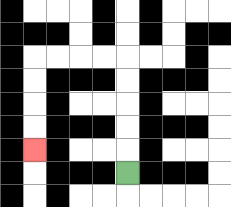{'start': '[5, 7]', 'end': '[1, 6]', 'path_directions': 'U,U,U,U,U,L,L,L,L,D,D,D,D', 'path_coordinates': '[[5, 7], [5, 6], [5, 5], [5, 4], [5, 3], [5, 2], [4, 2], [3, 2], [2, 2], [1, 2], [1, 3], [1, 4], [1, 5], [1, 6]]'}